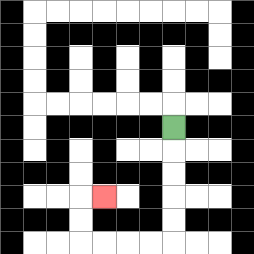{'start': '[7, 5]', 'end': '[4, 8]', 'path_directions': 'D,D,D,D,D,L,L,L,L,U,U,R', 'path_coordinates': '[[7, 5], [7, 6], [7, 7], [7, 8], [7, 9], [7, 10], [6, 10], [5, 10], [4, 10], [3, 10], [3, 9], [3, 8], [4, 8]]'}